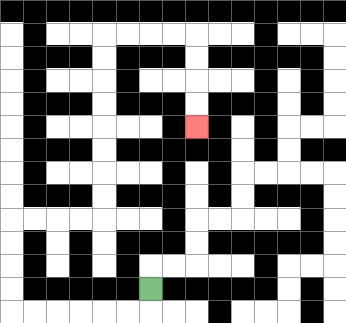{'start': '[6, 12]', 'end': '[8, 5]', 'path_directions': 'D,L,L,L,L,L,L,U,U,U,U,R,R,R,R,U,U,U,U,U,U,U,U,R,R,R,R,D,D,D,D', 'path_coordinates': '[[6, 12], [6, 13], [5, 13], [4, 13], [3, 13], [2, 13], [1, 13], [0, 13], [0, 12], [0, 11], [0, 10], [0, 9], [1, 9], [2, 9], [3, 9], [4, 9], [4, 8], [4, 7], [4, 6], [4, 5], [4, 4], [4, 3], [4, 2], [4, 1], [5, 1], [6, 1], [7, 1], [8, 1], [8, 2], [8, 3], [8, 4], [8, 5]]'}